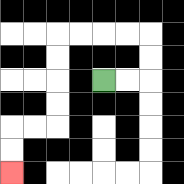{'start': '[4, 3]', 'end': '[0, 7]', 'path_directions': 'R,R,U,U,L,L,L,L,D,D,D,D,L,L,D,D', 'path_coordinates': '[[4, 3], [5, 3], [6, 3], [6, 2], [6, 1], [5, 1], [4, 1], [3, 1], [2, 1], [2, 2], [2, 3], [2, 4], [2, 5], [1, 5], [0, 5], [0, 6], [0, 7]]'}